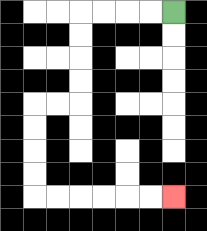{'start': '[7, 0]', 'end': '[7, 8]', 'path_directions': 'L,L,L,L,D,D,D,D,L,L,D,D,D,D,R,R,R,R,R,R', 'path_coordinates': '[[7, 0], [6, 0], [5, 0], [4, 0], [3, 0], [3, 1], [3, 2], [3, 3], [3, 4], [2, 4], [1, 4], [1, 5], [1, 6], [1, 7], [1, 8], [2, 8], [3, 8], [4, 8], [5, 8], [6, 8], [7, 8]]'}